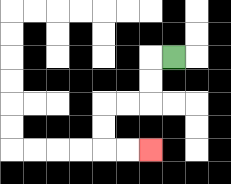{'start': '[7, 2]', 'end': '[6, 6]', 'path_directions': 'L,D,D,L,L,D,D,R,R', 'path_coordinates': '[[7, 2], [6, 2], [6, 3], [6, 4], [5, 4], [4, 4], [4, 5], [4, 6], [5, 6], [6, 6]]'}